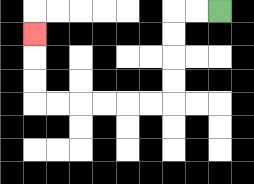{'start': '[9, 0]', 'end': '[1, 1]', 'path_directions': 'L,L,D,D,D,D,L,L,L,L,L,L,U,U,U', 'path_coordinates': '[[9, 0], [8, 0], [7, 0], [7, 1], [7, 2], [7, 3], [7, 4], [6, 4], [5, 4], [4, 4], [3, 4], [2, 4], [1, 4], [1, 3], [1, 2], [1, 1]]'}